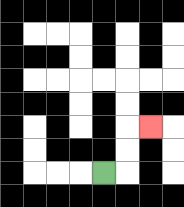{'start': '[4, 7]', 'end': '[6, 5]', 'path_directions': 'R,U,U,R', 'path_coordinates': '[[4, 7], [5, 7], [5, 6], [5, 5], [6, 5]]'}